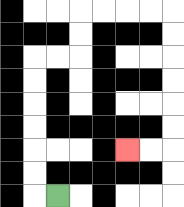{'start': '[2, 8]', 'end': '[5, 6]', 'path_directions': 'L,U,U,U,U,U,U,R,R,U,U,R,R,R,R,D,D,D,D,D,D,L,L', 'path_coordinates': '[[2, 8], [1, 8], [1, 7], [1, 6], [1, 5], [1, 4], [1, 3], [1, 2], [2, 2], [3, 2], [3, 1], [3, 0], [4, 0], [5, 0], [6, 0], [7, 0], [7, 1], [7, 2], [7, 3], [7, 4], [7, 5], [7, 6], [6, 6], [5, 6]]'}